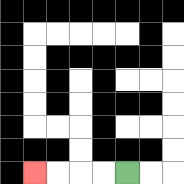{'start': '[5, 7]', 'end': '[1, 7]', 'path_directions': 'L,L,L,L', 'path_coordinates': '[[5, 7], [4, 7], [3, 7], [2, 7], [1, 7]]'}